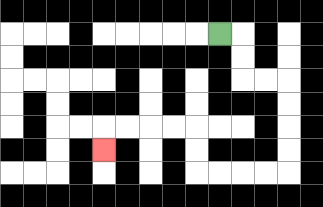{'start': '[9, 1]', 'end': '[4, 6]', 'path_directions': 'R,D,D,R,R,D,D,D,D,L,L,L,L,U,U,L,L,L,L,D', 'path_coordinates': '[[9, 1], [10, 1], [10, 2], [10, 3], [11, 3], [12, 3], [12, 4], [12, 5], [12, 6], [12, 7], [11, 7], [10, 7], [9, 7], [8, 7], [8, 6], [8, 5], [7, 5], [6, 5], [5, 5], [4, 5], [4, 6]]'}